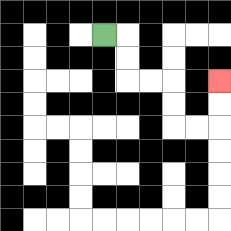{'start': '[4, 1]', 'end': '[9, 3]', 'path_directions': 'R,D,D,R,R,D,D,R,R,U,U', 'path_coordinates': '[[4, 1], [5, 1], [5, 2], [5, 3], [6, 3], [7, 3], [7, 4], [7, 5], [8, 5], [9, 5], [9, 4], [9, 3]]'}